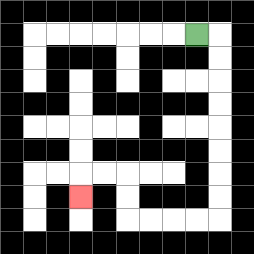{'start': '[8, 1]', 'end': '[3, 8]', 'path_directions': 'R,D,D,D,D,D,D,D,D,L,L,L,L,U,U,L,L,D', 'path_coordinates': '[[8, 1], [9, 1], [9, 2], [9, 3], [9, 4], [9, 5], [9, 6], [9, 7], [9, 8], [9, 9], [8, 9], [7, 9], [6, 9], [5, 9], [5, 8], [5, 7], [4, 7], [3, 7], [3, 8]]'}